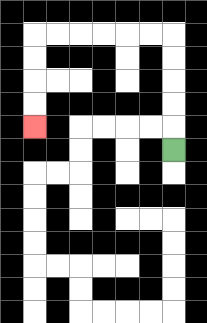{'start': '[7, 6]', 'end': '[1, 5]', 'path_directions': 'U,U,U,U,U,L,L,L,L,L,L,D,D,D,D', 'path_coordinates': '[[7, 6], [7, 5], [7, 4], [7, 3], [7, 2], [7, 1], [6, 1], [5, 1], [4, 1], [3, 1], [2, 1], [1, 1], [1, 2], [1, 3], [1, 4], [1, 5]]'}